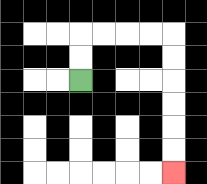{'start': '[3, 3]', 'end': '[7, 7]', 'path_directions': 'U,U,R,R,R,R,D,D,D,D,D,D', 'path_coordinates': '[[3, 3], [3, 2], [3, 1], [4, 1], [5, 1], [6, 1], [7, 1], [7, 2], [7, 3], [7, 4], [7, 5], [7, 6], [7, 7]]'}